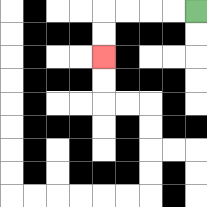{'start': '[8, 0]', 'end': '[4, 2]', 'path_directions': 'L,L,L,L,D,D', 'path_coordinates': '[[8, 0], [7, 0], [6, 0], [5, 0], [4, 0], [4, 1], [4, 2]]'}